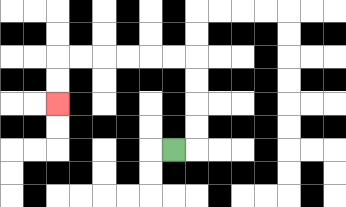{'start': '[7, 6]', 'end': '[2, 4]', 'path_directions': 'R,U,U,U,U,L,L,L,L,L,L,D,D', 'path_coordinates': '[[7, 6], [8, 6], [8, 5], [8, 4], [8, 3], [8, 2], [7, 2], [6, 2], [5, 2], [4, 2], [3, 2], [2, 2], [2, 3], [2, 4]]'}